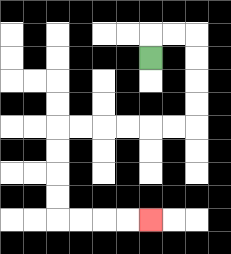{'start': '[6, 2]', 'end': '[6, 9]', 'path_directions': 'U,R,R,D,D,D,D,L,L,L,L,L,L,D,D,D,D,R,R,R,R', 'path_coordinates': '[[6, 2], [6, 1], [7, 1], [8, 1], [8, 2], [8, 3], [8, 4], [8, 5], [7, 5], [6, 5], [5, 5], [4, 5], [3, 5], [2, 5], [2, 6], [2, 7], [2, 8], [2, 9], [3, 9], [4, 9], [5, 9], [6, 9]]'}